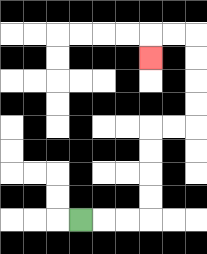{'start': '[3, 9]', 'end': '[6, 2]', 'path_directions': 'R,R,R,U,U,U,U,R,R,U,U,U,U,L,L,D', 'path_coordinates': '[[3, 9], [4, 9], [5, 9], [6, 9], [6, 8], [6, 7], [6, 6], [6, 5], [7, 5], [8, 5], [8, 4], [8, 3], [8, 2], [8, 1], [7, 1], [6, 1], [6, 2]]'}